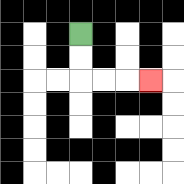{'start': '[3, 1]', 'end': '[6, 3]', 'path_directions': 'D,D,R,R,R', 'path_coordinates': '[[3, 1], [3, 2], [3, 3], [4, 3], [5, 3], [6, 3]]'}